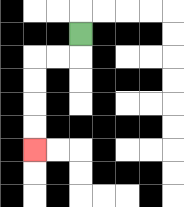{'start': '[3, 1]', 'end': '[1, 6]', 'path_directions': 'D,L,L,D,D,D,D', 'path_coordinates': '[[3, 1], [3, 2], [2, 2], [1, 2], [1, 3], [1, 4], [1, 5], [1, 6]]'}